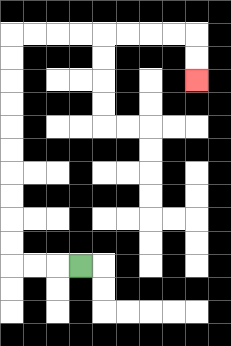{'start': '[3, 11]', 'end': '[8, 3]', 'path_directions': 'L,L,L,U,U,U,U,U,U,U,U,U,U,R,R,R,R,R,R,R,R,D,D', 'path_coordinates': '[[3, 11], [2, 11], [1, 11], [0, 11], [0, 10], [0, 9], [0, 8], [0, 7], [0, 6], [0, 5], [0, 4], [0, 3], [0, 2], [0, 1], [1, 1], [2, 1], [3, 1], [4, 1], [5, 1], [6, 1], [7, 1], [8, 1], [8, 2], [8, 3]]'}